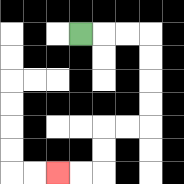{'start': '[3, 1]', 'end': '[2, 7]', 'path_directions': 'R,R,R,D,D,D,D,L,L,D,D,L,L', 'path_coordinates': '[[3, 1], [4, 1], [5, 1], [6, 1], [6, 2], [6, 3], [6, 4], [6, 5], [5, 5], [4, 5], [4, 6], [4, 7], [3, 7], [2, 7]]'}